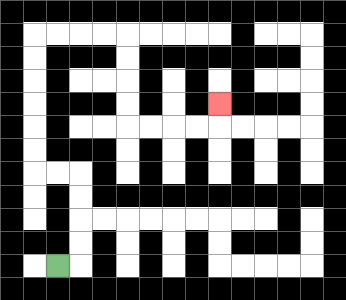{'start': '[2, 11]', 'end': '[9, 4]', 'path_directions': 'R,U,U,U,U,L,L,U,U,U,U,U,U,R,R,R,R,D,D,D,D,R,R,R,R,U', 'path_coordinates': '[[2, 11], [3, 11], [3, 10], [3, 9], [3, 8], [3, 7], [2, 7], [1, 7], [1, 6], [1, 5], [1, 4], [1, 3], [1, 2], [1, 1], [2, 1], [3, 1], [4, 1], [5, 1], [5, 2], [5, 3], [5, 4], [5, 5], [6, 5], [7, 5], [8, 5], [9, 5], [9, 4]]'}